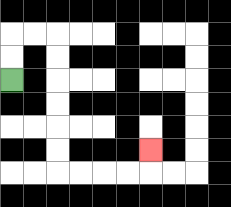{'start': '[0, 3]', 'end': '[6, 6]', 'path_directions': 'U,U,R,R,D,D,D,D,D,D,R,R,R,R,U', 'path_coordinates': '[[0, 3], [0, 2], [0, 1], [1, 1], [2, 1], [2, 2], [2, 3], [2, 4], [2, 5], [2, 6], [2, 7], [3, 7], [4, 7], [5, 7], [6, 7], [6, 6]]'}